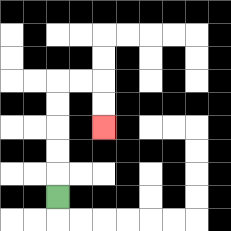{'start': '[2, 8]', 'end': '[4, 5]', 'path_directions': 'U,U,U,U,U,R,R,D,D', 'path_coordinates': '[[2, 8], [2, 7], [2, 6], [2, 5], [2, 4], [2, 3], [3, 3], [4, 3], [4, 4], [4, 5]]'}